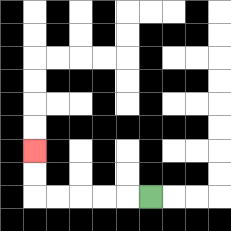{'start': '[6, 8]', 'end': '[1, 6]', 'path_directions': 'L,L,L,L,L,U,U', 'path_coordinates': '[[6, 8], [5, 8], [4, 8], [3, 8], [2, 8], [1, 8], [1, 7], [1, 6]]'}